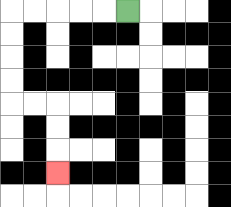{'start': '[5, 0]', 'end': '[2, 7]', 'path_directions': 'L,L,L,L,L,D,D,D,D,R,R,D,D,D', 'path_coordinates': '[[5, 0], [4, 0], [3, 0], [2, 0], [1, 0], [0, 0], [0, 1], [0, 2], [0, 3], [0, 4], [1, 4], [2, 4], [2, 5], [2, 6], [2, 7]]'}